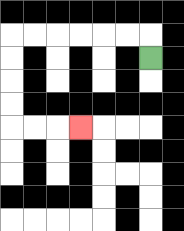{'start': '[6, 2]', 'end': '[3, 5]', 'path_directions': 'U,L,L,L,L,L,L,D,D,D,D,R,R,R', 'path_coordinates': '[[6, 2], [6, 1], [5, 1], [4, 1], [3, 1], [2, 1], [1, 1], [0, 1], [0, 2], [0, 3], [0, 4], [0, 5], [1, 5], [2, 5], [3, 5]]'}